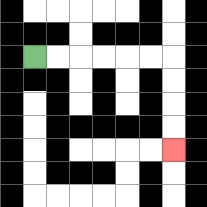{'start': '[1, 2]', 'end': '[7, 6]', 'path_directions': 'R,R,R,R,R,R,D,D,D,D', 'path_coordinates': '[[1, 2], [2, 2], [3, 2], [4, 2], [5, 2], [6, 2], [7, 2], [7, 3], [7, 4], [7, 5], [7, 6]]'}